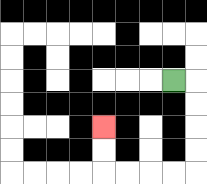{'start': '[7, 3]', 'end': '[4, 5]', 'path_directions': 'R,D,D,D,D,L,L,L,L,U,U', 'path_coordinates': '[[7, 3], [8, 3], [8, 4], [8, 5], [8, 6], [8, 7], [7, 7], [6, 7], [5, 7], [4, 7], [4, 6], [4, 5]]'}